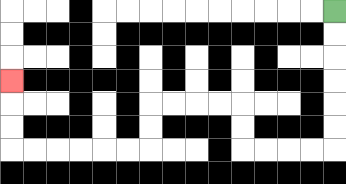{'start': '[14, 0]', 'end': '[0, 3]', 'path_directions': 'D,D,D,D,D,D,L,L,L,L,U,U,L,L,L,L,D,D,L,L,L,L,L,L,U,U,U', 'path_coordinates': '[[14, 0], [14, 1], [14, 2], [14, 3], [14, 4], [14, 5], [14, 6], [13, 6], [12, 6], [11, 6], [10, 6], [10, 5], [10, 4], [9, 4], [8, 4], [7, 4], [6, 4], [6, 5], [6, 6], [5, 6], [4, 6], [3, 6], [2, 6], [1, 6], [0, 6], [0, 5], [0, 4], [0, 3]]'}